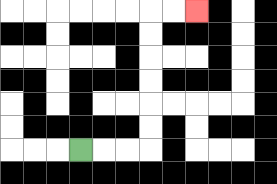{'start': '[3, 6]', 'end': '[8, 0]', 'path_directions': 'R,R,R,U,U,U,U,U,U,R,R', 'path_coordinates': '[[3, 6], [4, 6], [5, 6], [6, 6], [6, 5], [6, 4], [6, 3], [6, 2], [6, 1], [6, 0], [7, 0], [8, 0]]'}